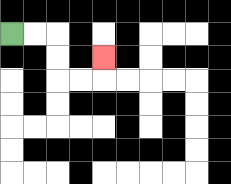{'start': '[0, 1]', 'end': '[4, 2]', 'path_directions': 'R,R,D,D,R,R,U', 'path_coordinates': '[[0, 1], [1, 1], [2, 1], [2, 2], [2, 3], [3, 3], [4, 3], [4, 2]]'}